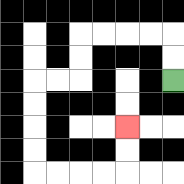{'start': '[7, 3]', 'end': '[5, 5]', 'path_directions': 'U,U,L,L,L,L,D,D,L,L,D,D,D,D,R,R,R,R,U,U', 'path_coordinates': '[[7, 3], [7, 2], [7, 1], [6, 1], [5, 1], [4, 1], [3, 1], [3, 2], [3, 3], [2, 3], [1, 3], [1, 4], [1, 5], [1, 6], [1, 7], [2, 7], [3, 7], [4, 7], [5, 7], [5, 6], [5, 5]]'}